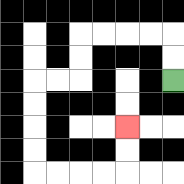{'start': '[7, 3]', 'end': '[5, 5]', 'path_directions': 'U,U,L,L,L,L,D,D,L,L,D,D,D,D,R,R,R,R,U,U', 'path_coordinates': '[[7, 3], [7, 2], [7, 1], [6, 1], [5, 1], [4, 1], [3, 1], [3, 2], [3, 3], [2, 3], [1, 3], [1, 4], [1, 5], [1, 6], [1, 7], [2, 7], [3, 7], [4, 7], [5, 7], [5, 6], [5, 5]]'}